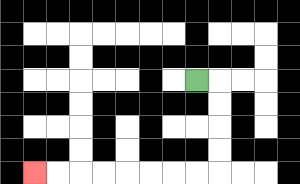{'start': '[8, 3]', 'end': '[1, 7]', 'path_directions': 'R,D,D,D,D,L,L,L,L,L,L,L,L', 'path_coordinates': '[[8, 3], [9, 3], [9, 4], [9, 5], [9, 6], [9, 7], [8, 7], [7, 7], [6, 7], [5, 7], [4, 7], [3, 7], [2, 7], [1, 7]]'}